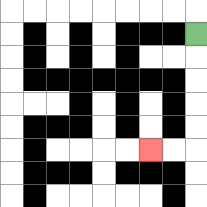{'start': '[8, 1]', 'end': '[6, 6]', 'path_directions': 'D,D,D,D,D,L,L', 'path_coordinates': '[[8, 1], [8, 2], [8, 3], [8, 4], [8, 5], [8, 6], [7, 6], [6, 6]]'}